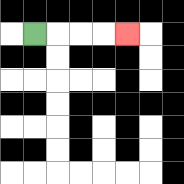{'start': '[1, 1]', 'end': '[5, 1]', 'path_directions': 'R,R,R,R', 'path_coordinates': '[[1, 1], [2, 1], [3, 1], [4, 1], [5, 1]]'}